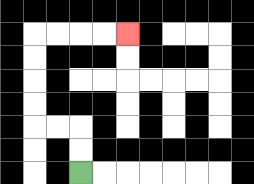{'start': '[3, 7]', 'end': '[5, 1]', 'path_directions': 'U,U,L,L,U,U,U,U,R,R,R,R', 'path_coordinates': '[[3, 7], [3, 6], [3, 5], [2, 5], [1, 5], [1, 4], [1, 3], [1, 2], [1, 1], [2, 1], [3, 1], [4, 1], [5, 1]]'}